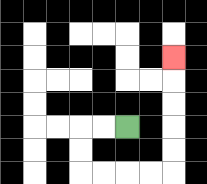{'start': '[5, 5]', 'end': '[7, 2]', 'path_directions': 'L,L,D,D,R,R,R,R,U,U,U,U,U', 'path_coordinates': '[[5, 5], [4, 5], [3, 5], [3, 6], [3, 7], [4, 7], [5, 7], [6, 7], [7, 7], [7, 6], [7, 5], [7, 4], [7, 3], [7, 2]]'}